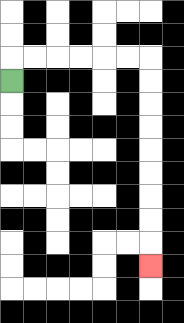{'start': '[0, 3]', 'end': '[6, 11]', 'path_directions': 'U,R,R,R,R,R,R,D,D,D,D,D,D,D,D,D', 'path_coordinates': '[[0, 3], [0, 2], [1, 2], [2, 2], [3, 2], [4, 2], [5, 2], [6, 2], [6, 3], [6, 4], [6, 5], [6, 6], [6, 7], [6, 8], [6, 9], [6, 10], [6, 11]]'}